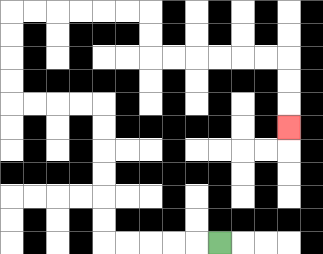{'start': '[9, 10]', 'end': '[12, 5]', 'path_directions': 'L,L,L,L,L,U,U,U,U,U,U,L,L,L,L,U,U,U,U,R,R,R,R,R,R,D,D,R,R,R,R,R,R,D,D,D', 'path_coordinates': '[[9, 10], [8, 10], [7, 10], [6, 10], [5, 10], [4, 10], [4, 9], [4, 8], [4, 7], [4, 6], [4, 5], [4, 4], [3, 4], [2, 4], [1, 4], [0, 4], [0, 3], [0, 2], [0, 1], [0, 0], [1, 0], [2, 0], [3, 0], [4, 0], [5, 0], [6, 0], [6, 1], [6, 2], [7, 2], [8, 2], [9, 2], [10, 2], [11, 2], [12, 2], [12, 3], [12, 4], [12, 5]]'}